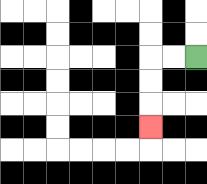{'start': '[8, 2]', 'end': '[6, 5]', 'path_directions': 'L,L,D,D,D', 'path_coordinates': '[[8, 2], [7, 2], [6, 2], [6, 3], [6, 4], [6, 5]]'}